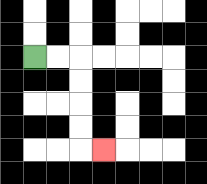{'start': '[1, 2]', 'end': '[4, 6]', 'path_directions': 'R,R,D,D,D,D,R', 'path_coordinates': '[[1, 2], [2, 2], [3, 2], [3, 3], [3, 4], [3, 5], [3, 6], [4, 6]]'}